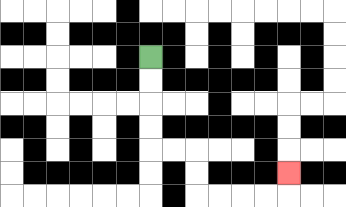{'start': '[6, 2]', 'end': '[12, 7]', 'path_directions': 'D,D,D,D,R,R,D,D,R,R,R,R,U', 'path_coordinates': '[[6, 2], [6, 3], [6, 4], [6, 5], [6, 6], [7, 6], [8, 6], [8, 7], [8, 8], [9, 8], [10, 8], [11, 8], [12, 8], [12, 7]]'}